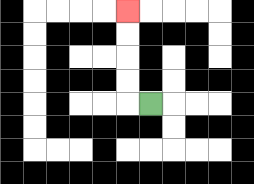{'start': '[6, 4]', 'end': '[5, 0]', 'path_directions': 'L,U,U,U,U', 'path_coordinates': '[[6, 4], [5, 4], [5, 3], [5, 2], [5, 1], [5, 0]]'}